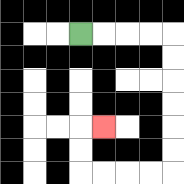{'start': '[3, 1]', 'end': '[4, 5]', 'path_directions': 'R,R,R,R,D,D,D,D,D,D,L,L,L,L,U,U,R', 'path_coordinates': '[[3, 1], [4, 1], [5, 1], [6, 1], [7, 1], [7, 2], [7, 3], [7, 4], [7, 5], [7, 6], [7, 7], [6, 7], [5, 7], [4, 7], [3, 7], [3, 6], [3, 5], [4, 5]]'}